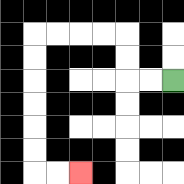{'start': '[7, 3]', 'end': '[3, 7]', 'path_directions': 'L,L,U,U,L,L,L,L,D,D,D,D,D,D,R,R', 'path_coordinates': '[[7, 3], [6, 3], [5, 3], [5, 2], [5, 1], [4, 1], [3, 1], [2, 1], [1, 1], [1, 2], [1, 3], [1, 4], [1, 5], [1, 6], [1, 7], [2, 7], [3, 7]]'}